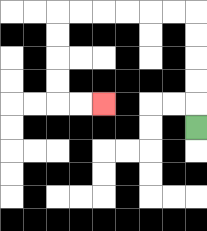{'start': '[8, 5]', 'end': '[4, 4]', 'path_directions': 'U,U,U,U,U,L,L,L,L,L,L,D,D,D,D,R,R', 'path_coordinates': '[[8, 5], [8, 4], [8, 3], [8, 2], [8, 1], [8, 0], [7, 0], [6, 0], [5, 0], [4, 0], [3, 0], [2, 0], [2, 1], [2, 2], [2, 3], [2, 4], [3, 4], [4, 4]]'}